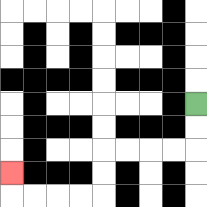{'start': '[8, 4]', 'end': '[0, 7]', 'path_directions': 'D,D,L,L,L,L,D,D,L,L,L,L,U', 'path_coordinates': '[[8, 4], [8, 5], [8, 6], [7, 6], [6, 6], [5, 6], [4, 6], [4, 7], [4, 8], [3, 8], [2, 8], [1, 8], [0, 8], [0, 7]]'}